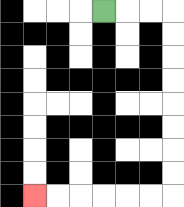{'start': '[4, 0]', 'end': '[1, 8]', 'path_directions': 'R,R,R,D,D,D,D,D,D,D,D,L,L,L,L,L,L', 'path_coordinates': '[[4, 0], [5, 0], [6, 0], [7, 0], [7, 1], [7, 2], [7, 3], [7, 4], [7, 5], [7, 6], [7, 7], [7, 8], [6, 8], [5, 8], [4, 8], [3, 8], [2, 8], [1, 8]]'}